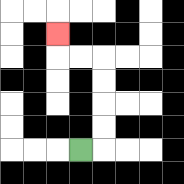{'start': '[3, 6]', 'end': '[2, 1]', 'path_directions': 'R,U,U,U,U,L,L,U', 'path_coordinates': '[[3, 6], [4, 6], [4, 5], [4, 4], [4, 3], [4, 2], [3, 2], [2, 2], [2, 1]]'}